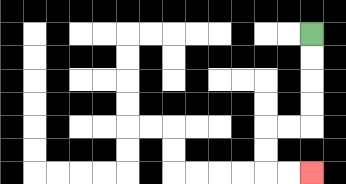{'start': '[13, 1]', 'end': '[13, 7]', 'path_directions': 'D,D,D,D,L,L,D,D,R,R', 'path_coordinates': '[[13, 1], [13, 2], [13, 3], [13, 4], [13, 5], [12, 5], [11, 5], [11, 6], [11, 7], [12, 7], [13, 7]]'}